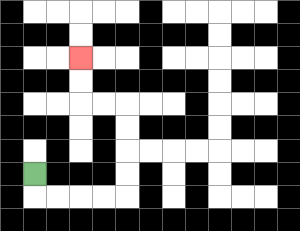{'start': '[1, 7]', 'end': '[3, 2]', 'path_directions': 'D,R,R,R,R,U,U,U,U,L,L,U,U', 'path_coordinates': '[[1, 7], [1, 8], [2, 8], [3, 8], [4, 8], [5, 8], [5, 7], [5, 6], [5, 5], [5, 4], [4, 4], [3, 4], [3, 3], [3, 2]]'}